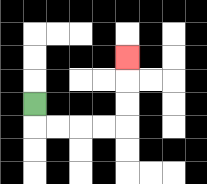{'start': '[1, 4]', 'end': '[5, 2]', 'path_directions': 'D,R,R,R,R,U,U,U', 'path_coordinates': '[[1, 4], [1, 5], [2, 5], [3, 5], [4, 5], [5, 5], [5, 4], [5, 3], [5, 2]]'}